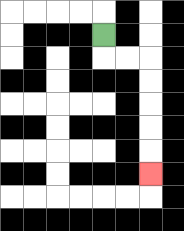{'start': '[4, 1]', 'end': '[6, 7]', 'path_directions': 'D,R,R,D,D,D,D,D', 'path_coordinates': '[[4, 1], [4, 2], [5, 2], [6, 2], [6, 3], [6, 4], [6, 5], [6, 6], [6, 7]]'}